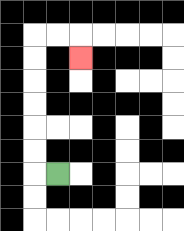{'start': '[2, 7]', 'end': '[3, 2]', 'path_directions': 'L,U,U,U,U,U,U,R,R,D', 'path_coordinates': '[[2, 7], [1, 7], [1, 6], [1, 5], [1, 4], [1, 3], [1, 2], [1, 1], [2, 1], [3, 1], [3, 2]]'}